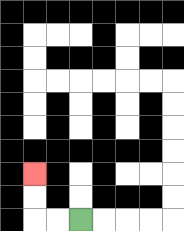{'start': '[3, 9]', 'end': '[1, 7]', 'path_directions': 'L,L,U,U', 'path_coordinates': '[[3, 9], [2, 9], [1, 9], [1, 8], [1, 7]]'}